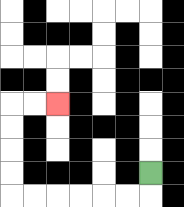{'start': '[6, 7]', 'end': '[2, 4]', 'path_directions': 'D,L,L,L,L,L,L,U,U,U,U,R,R', 'path_coordinates': '[[6, 7], [6, 8], [5, 8], [4, 8], [3, 8], [2, 8], [1, 8], [0, 8], [0, 7], [0, 6], [0, 5], [0, 4], [1, 4], [2, 4]]'}